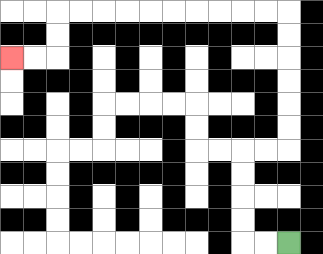{'start': '[12, 10]', 'end': '[0, 2]', 'path_directions': 'L,L,U,U,U,U,R,R,U,U,U,U,U,U,L,L,L,L,L,L,L,L,L,L,D,D,L,L', 'path_coordinates': '[[12, 10], [11, 10], [10, 10], [10, 9], [10, 8], [10, 7], [10, 6], [11, 6], [12, 6], [12, 5], [12, 4], [12, 3], [12, 2], [12, 1], [12, 0], [11, 0], [10, 0], [9, 0], [8, 0], [7, 0], [6, 0], [5, 0], [4, 0], [3, 0], [2, 0], [2, 1], [2, 2], [1, 2], [0, 2]]'}